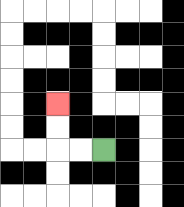{'start': '[4, 6]', 'end': '[2, 4]', 'path_directions': 'L,L,U,U', 'path_coordinates': '[[4, 6], [3, 6], [2, 6], [2, 5], [2, 4]]'}